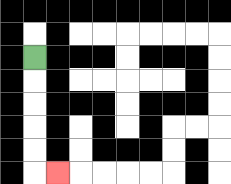{'start': '[1, 2]', 'end': '[2, 7]', 'path_directions': 'D,D,D,D,D,R', 'path_coordinates': '[[1, 2], [1, 3], [1, 4], [1, 5], [1, 6], [1, 7], [2, 7]]'}